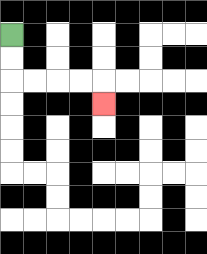{'start': '[0, 1]', 'end': '[4, 4]', 'path_directions': 'D,D,R,R,R,R,D', 'path_coordinates': '[[0, 1], [0, 2], [0, 3], [1, 3], [2, 3], [3, 3], [4, 3], [4, 4]]'}